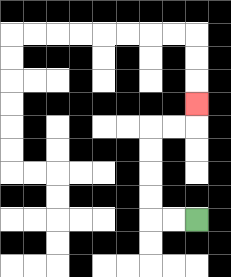{'start': '[8, 9]', 'end': '[8, 4]', 'path_directions': 'L,L,U,U,U,U,R,R,U', 'path_coordinates': '[[8, 9], [7, 9], [6, 9], [6, 8], [6, 7], [6, 6], [6, 5], [7, 5], [8, 5], [8, 4]]'}